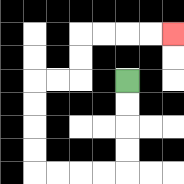{'start': '[5, 3]', 'end': '[7, 1]', 'path_directions': 'D,D,D,D,L,L,L,L,U,U,U,U,R,R,U,U,R,R,R,R', 'path_coordinates': '[[5, 3], [5, 4], [5, 5], [5, 6], [5, 7], [4, 7], [3, 7], [2, 7], [1, 7], [1, 6], [1, 5], [1, 4], [1, 3], [2, 3], [3, 3], [3, 2], [3, 1], [4, 1], [5, 1], [6, 1], [7, 1]]'}